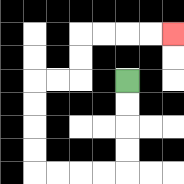{'start': '[5, 3]', 'end': '[7, 1]', 'path_directions': 'D,D,D,D,L,L,L,L,U,U,U,U,R,R,U,U,R,R,R,R', 'path_coordinates': '[[5, 3], [5, 4], [5, 5], [5, 6], [5, 7], [4, 7], [3, 7], [2, 7], [1, 7], [1, 6], [1, 5], [1, 4], [1, 3], [2, 3], [3, 3], [3, 2], [3, 1], [4, 1], [5, 1], [6, 1], [7, 1]]'}